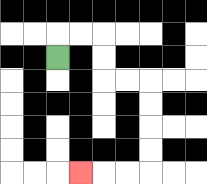{'start': '[2, 2]', 'end': '[3, 7]', 'path_directions': 'U,R,R,D,D,R,R,D,D,D,D,L,L,L', 'path_coordinates': '[[2, 2], [2, 1], [3, 1], [4, 1], [4, 2], [4, 3], [5, 3], [6, 3], [6, 4], [6, 5], [6, 6], [6, 7], [5, 7], [4, 7], [3, 7]]'}